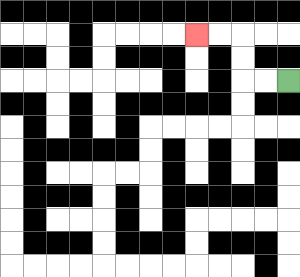{'start': '[12, 3]', 'end': '[8, 1]', 'path_directions': 'L,L,U,U,L,L', 'path_coordinates': '[[12, 3], [11, 3], [10, 3], [10, 2], [10, 1], [9, 1], [8, 1]]'}